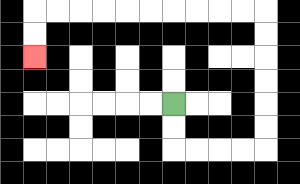{'start': '[7, 4]', 'end': '[1, 2]', 'path_directions': 'D,D,R,R,R,R,U,U,U,U,U,U,L,L,L,L,L,L,L,L,L,L,D,D', 'path_coordinates': '[[7, 4], [7, 5], [7, 6], [8, 6], [9, 6], [10, 6], [11, 6], [11, 5], [11, 4], [11, 3], [11, 2], [11, 1], [11, 0], [10, 0], [9, 0], [8, 0], [7, 0], [6, 0], [5, 0], [4, 0], [3, 0], [2, 0], [1, 0], [1, 1], [1, 2]]'}